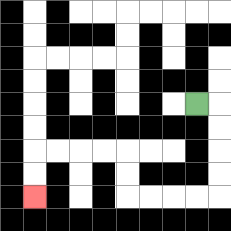{'start': '[8, 4]', 'end': '[1, 8]', 'path_directions': 'R,D,D,D,D,L,L,L,L,U,U,L,L,L,L,D,D', 'path_coordinates': '[[8, 4], [9, 4], [9, 5], [9, 6], [9, 7], [9, 8], [8, 8], [7, 8], [6, 8], [5, 8], [5, 7], [5, 6], [4, 6], [3, 6], [2, 6], [1, 6], [1, 7], [1, 8]]'}